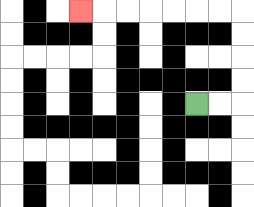{'start': '[8, 4]', 'end': '[3, 0]', 'path_directions': 'R,R,U,U,U,U,L,L,L,L,L,L,L', 'path_coordinates': '[[8, 4], [9, 4], [10, 4], [10, 3], [10, 2], [10, 1], [10, 0], [9, 0], [8, 0], [7, 0], [6, 0], [5, 0], [4, 0], [3, 0]]'}